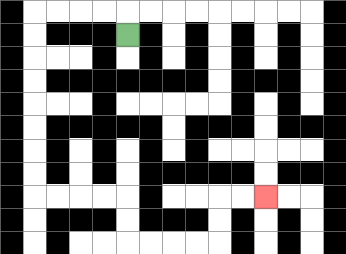{'start': '[5, 1]', 'end': '[11, 8]', 'path_directions': 'U,L,L,L,L,D,D,D,D,D,D,D,D,R,R,R,R,D,D,R,R,R,R,U,U,R,R', 'path_coordinates': '[[5, 1], [5, 0], [4, 0], [3, 0], [2, 0], [1, 0], [1, 1], [1, 2], [1, 3], [1, 4], [1, 5], [1, 6], [1, 7], [1, 8], [2, 8], [3, 8], [4, 8], [5, 8], [5, 9], [5, 10], [6, 10], [7, 10], [8, 10], [9, 10], [9, 9], [9, 8], [10, 8], [11, 8]]'}